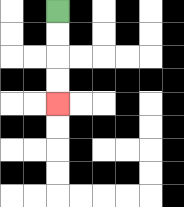{'start': '[2, 0]', 'end': '[2, 4]', 'path_directions': 'D,D,D,D', 'path_coordinates': '[[2, 0], [2, 1], [2, 2], [2, 3], [2, 4]]'}